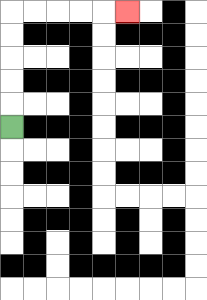{'start': '[0, 5]', 'end': '[5, 0]', 'path_directions': 'U,U,U,U,U,R,R,R,R,R', 'path_coordinates': '[[0, 5], [0, 4], [0, 3], [0, 2], [0, 1], [0, 0], [1, 0], [2, 0], [3, 0], [4, 0], [5, 0]]'}